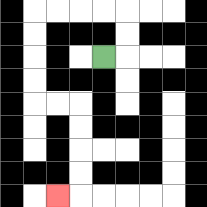{'start': '[4, 2]', 'end': '[2, 8]', 'path_directions': 'R,U,U,L,L,L,L,D,D,D,D,R,R,D,D,D,D,L', 'path_coordinates': '[[4, 2], [5, 2], [5, 1], [5, 0], [4, 0], [3, 0], [2, 0], [1, 0], [1, 1], [1, 2], [1, 3], [1, 4], [2, 4], [3, 4], [3, 5], [3, 6], [3, 7], [3, 8], [2, 8]]'}